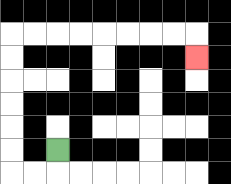{'start': '[2, 6]', 'end': '[8, 2]', 'path_directions': 'D,L,L,U,U,U,U,U,U,R,R,R,R,R,R,R,R,D', 'path_coordinates': '[[2, 6], [2, 7], [1, 7], [0, 7], [0, 6], [0, 5], [0, 4], [0, 3], [0, 2], [0, 1], [1, 1], [2, 1], [3, 1], [4, 1], [5, 1], [6, 1], [7, 1], [8, 1], [8, 2]]'}